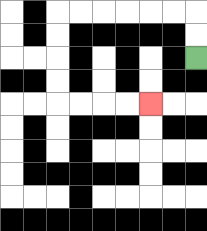{'start': '[8, 2]', 'end': '[6, 4]', 'path_directions': 'U,U,L,L,L,L,L,L,D,D,D,D,R,R,R,R', 'path_coordinates': '[[8, 2], [8, 1], [8, 0], [7, 0], [6, 0], [5, 0], [4, 0], [3, 0], [2, 0], [2, 1], [2, 2], [2, 3], [2, 4], [3, 4], [4, 4], [5, 4], [6, 4]]'}